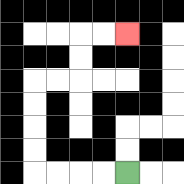{'start': '[5, 7]', 'end': '[5, 1]', 'path_directions': 'L,L,L,L,U,U,U,U,R,R,U,U,R,R', 'path_coordinates': '[[5, 7], [4, 7], [3, 7], [2, 7], [1, 7], [1, 6], [1, 5], [1, 4], [1, 3], [2, 3], [3, 3], [3, 2], [3, 1], [4, 1], [5, 1]]'}